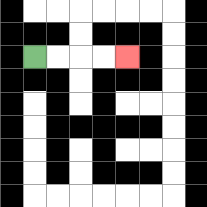{'start': '[1, 2]', 'end': '[5, 2]', 'path_directions': 'R,R,R,R', 'path_coordinates': '[[1, 2], [2, 2], [3, 2], [4, 2], [5, 2]]'}